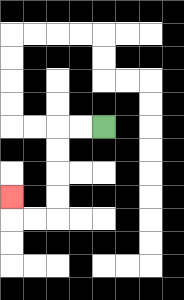{'start': '[4, 5]', 'end': '[0, 8]', 'path_directions': 'L,L,D,D,D,D,L,L,U', 'path_coordinates': '[[4, 5], [3, 5], [2, 5], [2, 6], [2, 7], [2, 8], [2, 9], [1, 9], [0, 9], [0, 8]]'}